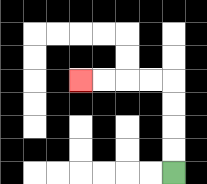{'start': '[7, 7]', 'end': '[3, 3]', 'path_directions': 'U,U,U,U,L,L,L,L', 'path_coordinates': '[[7, 7], [7, 6], [7, 5], [7, 4], [7, 3], [6, 3], [5, 3], [4, 3], [3, 3]]'}